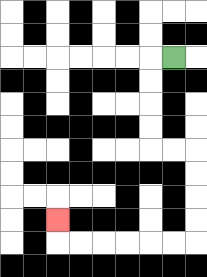{'start': '[7, 2]', 'end': '[2, 9]', 'path_directions': 'L,D,D,D,D,R,R,D,D,D,D,L,L,L,L,L,L,U', 'path_coordinates': '[[7, 2], [6, 2], [6, 3], [6, 4], [6, 5], [6, 6], [7, 6], [8, 6], [8, 7], [8, 8], [8, 9], [8, 10], [7, 10], [6, 10], [5, 10], [4, 10], [3, 10], [2, 10], [2, 9]]'}